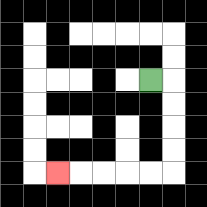{'start': '[6, 3]', 'end': '[2, 7]', 'path_directions': 'R,D,D,D,D,L,L,L,L,L', 'path_coordinates': '[[6, 3], [7, 3], [7, 4], [7, 5], [7, 6], [7, 7], [6, 7], [5, 7], [4, 7], [3, 7], [2, 7]]'}